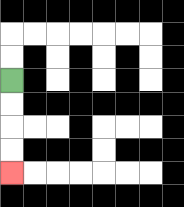{'start': '[0, 3]', 'end': '[0, 7]', 'path_directions': 'D,D,D,D', 'path_coordinates': '[[0, 3], [0, 4], [0, 5], [0, 6], [0, 7]]'}